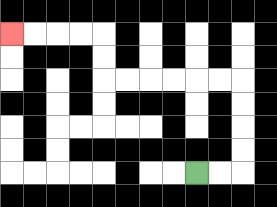{'start': '[8, 7]', 'end': '[0, 1]', 'path_directions': 'R,R,U,U,U,U,L,L,L,L,L,L,U,U,L,L,L,L', 'path_coordinates': '[[8, 7], [9, 7], [10, 7], [10, 6], [10, 5], [10, 4], [10, 3], [9, 3], [8, 3], [7, 3], [6, 3], [5, 3], [4, 3], [4, 2], [4, 1], [3, 1], [2, 1], [1, 1], [0, 1]]'}